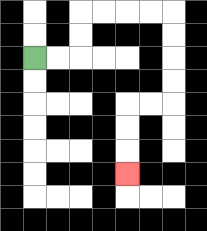{'start': '[1, 2]', 'end': '[5, 7]', 'path_directions': 'R,R,U,U,R,R,R,R,D,D,D,D,L,L,D,D,D', 'path_coordinates': '[[1, 2], [2, 2], [3, 2], [3, 1], [3, 0], [4, 0], [5, 0], [6, 0], [7, 0], [7, 1], [7, 2], [7, 3], [7, 4], [6, 4], [5, 4], [5, 5], [5, 6], [5, 7]]'}